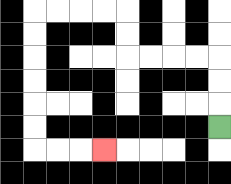{'start': '[9, 5]', 'end': '[4, 6]', 'path_directions': 'U,U,U,L,L,L,L,U,U,L,L,L,L,D,D,D,D,D,D,R,R,R', 'path_coordinates': '[[9, 5], [9, 4], [9, 3], [9, 2], [8, 2], [7, 2], [6, 2], [5, 2], [5, 1], [5, 0], [4, 0], [3, 0], [2, 0], [1, 0], [1, 1], [1, 2], [1, 3], [1, 4], [1, 5], [1, 6], [2, 6], [3, 6], [4, 6]]'}